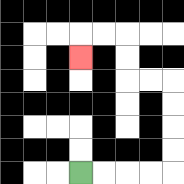{'start': '[3, 7]', 'end': '[3, 2]', 'path_directions': 'R,R,R,R,U,U,U,U,L,L,U,U,L,L,D', 'path_coordinates': '[[3, 7], [4, 7], [5, 7], [6, 7], [7, 7], [7, 6], [7, 5], [7, 4], [7, 3], [6, 3], [5, 3], [5, 2], [5, 1], [4, 1], [3, 1], [3, 2]]'}